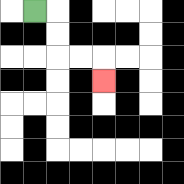{'start': '[1, 0]', 'end': '[4, 3]', 'path_directions': 'R,D,D,R,R,D', 'path_coordinates': '[[1, 0], [2, 0], [2, 1], [2, 2], [3, 2], [4, 2], [4, 3]]'}